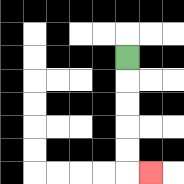{'start': '[5, 2]', 'end': '[6, 7]', 'path_directions': 'D,D,D,D,D,R', 'path_coordinates': '[[5, 2], [5, 3], [5, 4], [5, 5], [5, 6], [5, 7], [6, 7]]'}